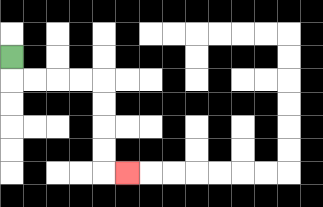{'start': '[0, 2]', 'end': '[5, 7]', 'path_directions': 'D,R,R,R,R,D,D,D,D,R', 'path_coordinates': '[[0, 2], [0, 3], [1, 3], [2, 3], [3, 3], [4, 3], [4, 4], [4, 5], [4, 6], [4, 7], [5, 7]]'}